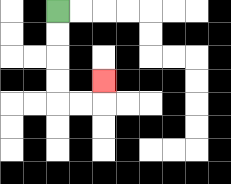{'start': '[2, 0]', 'end': '[4, 3]', 'path_directions': 'D,D,D,D,R,R,U', 'path_coordinates': '[[2, 0], [2, 1], [2, 2], [2, 3], [2, 4], [3, 4], [4, 4], [4, 3]]'}